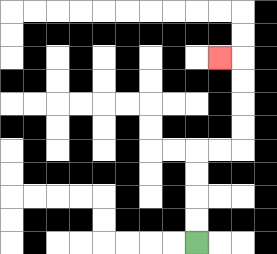{'start': '[8, 10]', 'end': '[9, 2]', 'path_directions': 'U,U,U,U,R,R,U,U,U,U,L', 'path_coordinates': '[[8, 10], [8, 9], [8, 8], [8, 7], [8, 6], [9, 6], [10, 6], [10, 5], [10, 4], [10, 3], [10, 2], [9, 2]]'}